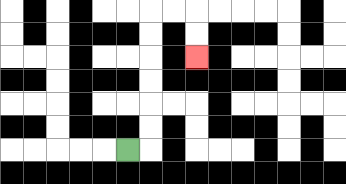{'start': '[5, 6]', 'end': '[8, 2]', 'path_directions': 'R,U,U,U,U,U,U,R,R,D,D', 'path_coordinates': '[[5, 6], [6, 6], [6, 5], [6, 4], [6, 3], [6, 2], [6, 1], [6, 0], [7, 0], [8, 0], [8, 1], [8, 2]]'}